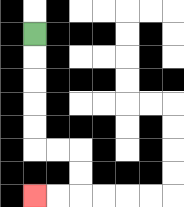{'start': '[1, 1]', 'end': '[1, 8]', 'path_directions': 'D,D,D,D,D,R,R,D,D,L,L', 'path_coordinates': '[[1, 1], [1, 2], [1, 3], [1, 4], [1, 5], [1, 6], [2, 6], [3, 6], [3, 7], [3, 8], [2, 8], [1, 8]]'}